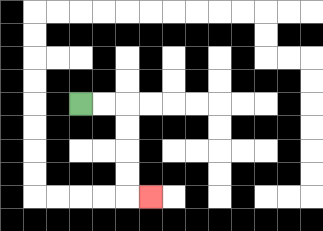{'start': '[3, 4]', 'end': '[6, 8]', 'path_directions': 'R,R,D,D,D,D,R', 'path_coordinates': '[[3, 4], [4, 4], [5, 4], [5, 5], [5, 6], [5, 7], [5, 8], [6, 8]]'}